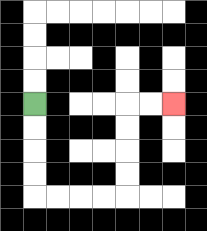{'start': '[1, 4]', 'end': '[7, 4]', 'path_directions': 'D,D,D,D,R,R,R,R,U,U,U,U,R,R', 'path_coordinates': '[[1, 4], [1, 5], [1, 6], [1, 7], [1, 8], [2, 8], [3, 8], [4, 8], [5, 8], [5, 7], [5, 6], [5, 5], [5, 4], [6, 4], [7, 4]]'}